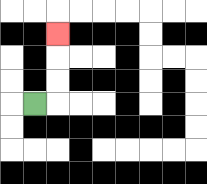{'start': '[1, 4]', 'end': '[2, 1]', 'path_directions': 'R,U,U,U', 'path_coordinates': '[[1, 4], [2, 4], [2, 3], [2, 2], [2, 1]]'}